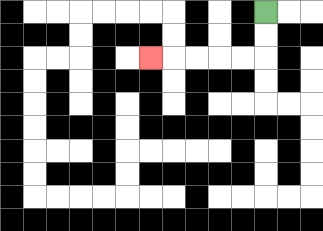{'start': '[11, 0]', 'end': '[6, 2]', 'path_directions': 'D,D,L,L,L,L,L', 'path_coordinates': '[[11, 0], [11, 1], [11, 2], [10, 2], [9, 2], [8, 2], [7, 2], [6, 2]]'}